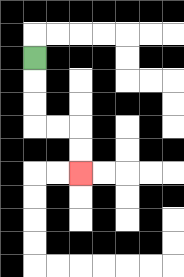{'start': '[1, 2]', 'end': '[3, 7]', 'path_directions': 'D,D,D,R,R,D,D', 'path_coordinates': '[[1, 2], [1, 3], [1, 4], [1, 5], [2, 5], [3, 5], [3, 6], [3, 7]]'}